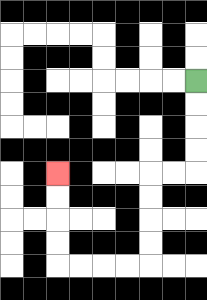{'start': '[8, 3]', 'end': '[2, 7]', 'path_directions': 'D,D,D,D,L,L,D,D,D,D,L,L,L,L,U,U,U,U', 'path_coordinates': '[[8, 3], [8, 4], [8, 5], [8, 6], [8, 7], [7, 7], [6, 7], [6, 8], [6, 9], [6, 10], [6, 11], [5, 11], [4, 11], [3, 11], [2, 11], [2, 10], [2, 9], [2, 8], [2, 7]]'}